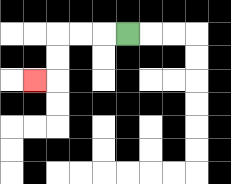{'start': '[5, 1]', 'end': '[1, 3]', 'path_directions': 'L,L,L,D,D,L', 'path_coordinates': '[[5, 1], [4, 1], [3, 1], [2, 1], [2, 2], [2, 3], [1, 3]]'}